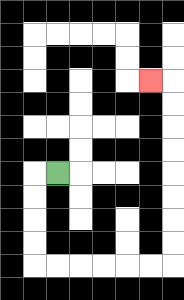{'start': '[2, 7]', 'end': '[6, 3]', 'path_directions': 'L,D,D,D,D,R,R,R,R,R,R,U,U,U,U,U,U,U,U,L', 'path_coordinates': '[[2, 7], [1, 7], [1, 8], [1, 9], [1, 10], [1, 11], [2, 11], [3, 11], [4, 11], [5, 11], [6, 11], [7, 11], [7, 10], [7, 9], [7, 8], [7, 7], [7, 6], [7, 5], [7, 4], [7, 3], [6, 3]]'}